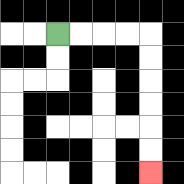{'start': '[2, 1]', 'end': '[6, 7]', 'path_directions': 'R,R,R,R,D,D,D,D,D,D', 'path_coordinates': '[[2, 1], [3, 1], [4, 1], [5, 1], [6, 1], [6, 2], [6, 3], [6, 4], [6, 5], [6, 6], [6, 7]]'}